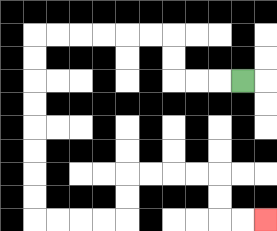{'start': '[10, 3]', 'end': '[11, 9]', 'path_directions': 'L,L,L,U,U,L,L,L,L,L,L,D,D,D,D,D,D,D,D,R,R,R,R,U,U,R,R,R,R,D,D,R,R', 'path_coordinates': '[[10, 3], [9, 3], [8, 3], [7, 3], [7, 2], [7, 1], [6, 1], [5, 1], [4, 1], [3, 1], [2, 1], [1, 1], [1, 2], [1, 3], [1, 4], [1, 5], [1, 6], [1, 7], [1, 8], [1, 9], [2, 9], [3, 9], [4, 9], [5, 9], [5, 8], [5, 7], [6, 7], [7, 7], [8, 7], [9, 7], [9, 8], [9, 9], [10, 9], [11, 9]]'}